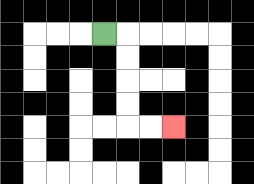{'start': '[4, 1]', 'end': '[7, 5]', 'path_directions': 'R,D,D,D,D,R,R', 'path_coordinates': '[[4, 1], [5, 1], [5, 2], [5, 3], [5, 4], [5, 5], [6, 5], [7, 5]]'}